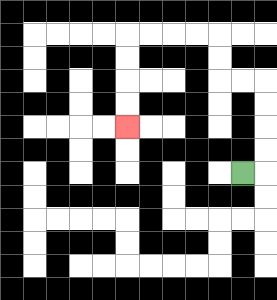{'start': '[10, 7]', 'end': '[5, 5]', 'path_directions': 'R,U,U,U,U,L,L,U,U,L,L,L,L,D,D,D,D', 'path_coordinates': '[[10, 7], [11, 7], [11, 6], [11, 5], [11, 4], [11, 3], [10, 3], [9, 3], [9, 2], [9, 1], [8, 1], [7, 1], [6, 1], [5, 1], [5, 2], [5, 3], [5, 4], [5, 5]]'}